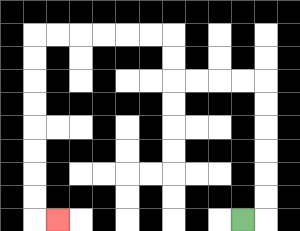{'start': '[10, 9]', 'end': '[2, 9]', 'path_directions': 'R,U,U,U,U,U,U,L,L,L,L,U,U,L,L,L,L,L,L,D,D,D,D,D,D,D,D,R', 'path_coordinates': '[[10, 9], [11, 9], [11, 8], [11, 7], [11, 6], [11, 5], [11, 4], [11, 3], [10, 3], [9, 3], [8, 3], [7, 3], [7, 2], [7, 1], [6, 1], [5, 1], [4, 1], [3, 1], [2, 1], [1, 1], [1, 2], [1, 3], [1, 4], [1, 5], [1, 6], [1, 7], [1, 8], [1, 9], [2, 9]]'}